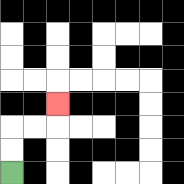{'start': '[0, 7]', 'end': '[2, 4]', 'path_directions': 'U,U,R,R,U', 'path_coordinates': '[[0, 7], [0, 6], [0, 5], [1, 5], [2, 5], [2, 4]]'}